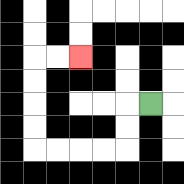{'start': '[6, 4]', 'end': '[3, 2]', 'path_directions': 'L,D,D,L,L,L,L,U,U,U,U,R,R', 'path_coordinates': '[[6, 4], [5, 4], [5, 5], [5, 6], [4, 6], [3, 6], [2, 6], [1, 6], [1, 5], [1, 4], [1, 3], [1, 2], [2, 2], [3, 2]]'}